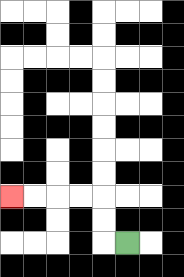{'start': '[5, 10]', 'end': '[0, 8]', 'path_directions': 'L,U,U,L,L,L,L', 'path_coordinates': '[[5, 10], [4, 10], [4, 9], [4, 8], [3, 8], [2, 8], [1, 8], [0, 8]]'}